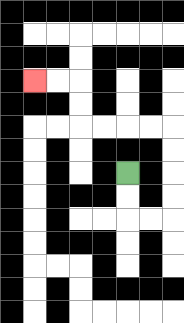{'start': '[5, 7]', 'end': '[1, 3]', 'path_directions': 'D,D,R,R,U,U,U,U,L,L,L,L,U,U,L,L', 'path_coordinates': '[[5, 7], [5, 8], [5, 9], [6, 9], [7, 9], [7, 8], [7, 7], [7, 6], [7, 5], [6, 5], [5, 5], [4, 5], [3, 5], [3, 4], [3, 3], [2, 3], [1, 3]]'}